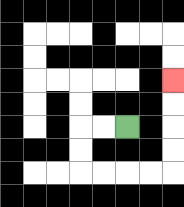{'start': '[5, 5]', 'end': '[7, 3]', 'path_directions': 'L,L,D,D,R,R,R,R,U,U,U,U', 'path_coordinates': '[[5, 5], [4, 5], [3, 5], [3, 6], [3, 7], [4, 7], [5, 7], [6, 7], [7, 7], [7, 6], [7, 5], [7, 4], [7, 3]]'}